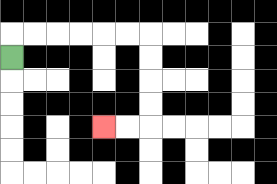{'start': '[0, 2]', 'end': '[4, 5]', 'path_directions': 'U,R,R,R,R,R,R,D,D,D,D,L,L', 'path_coordinates': '[[0, 2], [0, 1], [1, 1], [2, 1], [3, 1], [4, 1], [5, 1], [6, 1], [6, 2], [6, 3], [6, 4], [6, 5], [5, 5], [4, 5]]'}